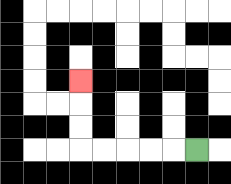{'start': '[8, 6]', 'end': '[3, 3]', 'path_directions': 'L,L,L,L,L,U,U,U', 'path_coordinates': '[[8, 6], [7, 6], [6, 6], [5, 6], [4, 6], [3, 6], [3, 5], [3, 4], [3, 3]]'}